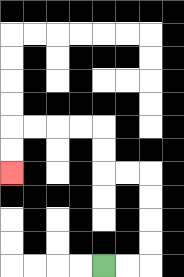{'start': '[4, 11]', 'end': '[0, 7]', 'path_directions': 'R,R,U,U,U,U,L,L,U,U,L,L,L,L,D,D', 'path_coordinates': '[[4, 11], [5, 11], [6, 11], [6, 10], [6, 9], [6, 8], [6, 7], [5, 7], [4, 7], [4, 6], [4, 5], [3, 5], [2, 5], [1, 5], [0, 5], [0, 6], [0, 7]]'}